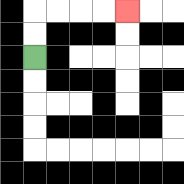{'start': '[1, 2]', 'end': '[5, 0]', 'path_directions': 'U,U,R,R,R,R', 'path_coordinates': '[[1, 2], [1, 1], [1, 0], [2, 0], [3, 0], [4, 0], [5, 0]]'}